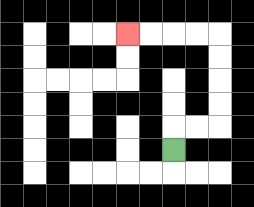{'start': '[7, 6]', 'end': '[5, 1]', 'path_directions': 'U,R,R,U,U,U,U,L,L,L,L', 'path_coordinates': '[[7, 6], [7, 5], [8, 5], [9, 5], [9, 4], [9, 3], [9, 2], [9, 1], [8, 1], [7, 1], [6, 1], [5, 1]]'}